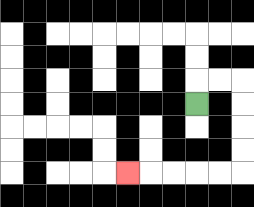{'start': '[8, 4]', 'end': '[5, 7]', 'path_directions': 'U,R,R,D,D,D,D,L,L,L,L,L', 'path_coordinates': '[[8, 4], [8, 3], [9, 3], [10, 3], [10, 4], [10, 5], [10, 6], [10, 7], [9, 7], [8, 7], [7, 7], [6, 7], [5, 7]]'}